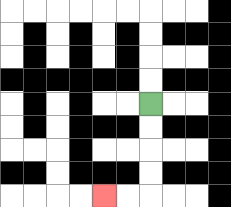{'start': '[6, 4]', 'end': '[4, 8]', 'path_directions': 'D,D,D,D,L,L', 'path_coordinates': '[[6, 4], [6, 5], [6, 6], [6, 7], [6, 8], [5, 8], [4, 8]]'}